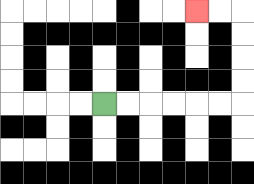{'start': '[4, 4]', 'end': '[8, 0]', 'path_directions': 'R,R,R,R,R,R,U,U,U,U,L,L', 'path_coordinates': '[[4, 4], [5, 4], [6, 4], [7, 4], [8, 4], [9, 4], [10, 4], [10, 3], [10, 2], [10, 1], [10, 0], [9, 0], [8, 0]]'}